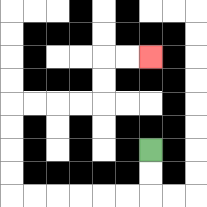{'start': '[6, 6]', 'end': '[6, 2]', 'path_directions': 'D,D,L,L,L,L,L,L,U,U,U,U,R,R,R,R,U,U,R,R', 'path_coordinates': '[[6, 6], [6, 7], [6, 8], [5, 8], [4, 8], [3, 8], [2, 8], [1, 8], [0, 8], [0, 7], [0, 6], [0, 5], [0, 4], [1, 4], [2, 4], [3, 4], [4, 4], [4, 3], [4, 2], [5, 2], [6, 2]]'}